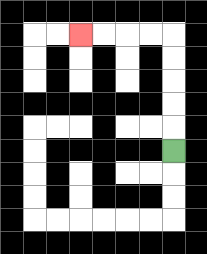{'start': '[7, 6]', 'end': '[3, 1]', 'path_directions': 'U,U,U,U,U,L,L,L,L', 'path_coordinates': '[[7, 6], [7, 5], [7, 4], [7, 3], [7, 2], [7, 1], [6, 1], [5, 1], [4, 1], [3, 1]]'}